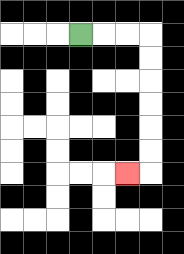{'start': '[3, 1]', 'end': '[5, 7]', 'path_directions': 'R,R,R,D,D,D,D,D,D,L', 'path_coordinates': '[[3, 1], [4, 1], [5, 1], [6, 1], [6, 2], [6, 3], [6, 4], [6, 5], [6, 6], [6, 7], [5, 7]]'}